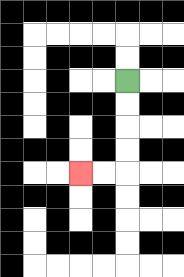{'start': '[5, 3]', 'end': '[3, 7]', 'path_directions': 'D,D,D,D,L,L', 'path_coordinates': '[[5, 3], [5, 4], [5, 5], [5, 6], [5, 7], [4, 7], [3, 7]]'}